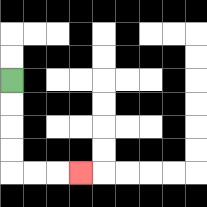{'start': '[0, 3]', 'end': '[3, 7]', 'path_directions': 'D,D,D,D,R,R,R', 'path_coordinates': '[[0, 3], [0, 4], [0, 5], [0, 6], [0, 7], [1, 7], [2, 7], [3, 7]]'}